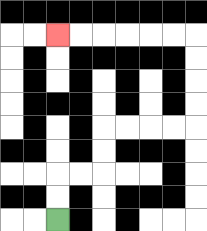{'start': '[2, 9]', 'end': '[2, 1]', 'path_directions': 'U,U,R,R,U,U,R,R,R,R,U,U,U,U,L,L,L,L,L,L', 'path_coordinates': '[[2, 9], [2, 8], [2, 7], [3, 7], [4, 7], [4, 6], [4, 5], [5, 5], [6, 5], [7, 5], [8, 5], [8, 4], [8, 3], [8, 2], [8, 1], [7, 1], [6, 1], [5, 1], [4, 1], [3, 1], [2, 1]]'}